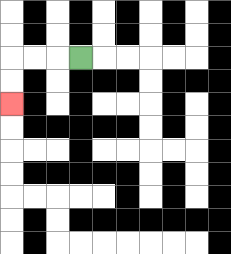{'start': '[3, 2]', 'end': '[0, 4]', 'path_directions': 'L,L,L,D,D', 'path_coordinates': '[[3, 2], [2, 2], [1, 2], [0, 2], [0, 3], [0, 4]]'}